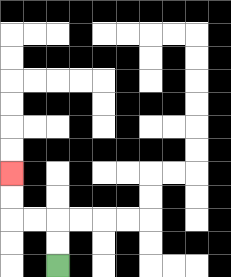{'start': '[2, 11]', 'end': '[0, 7]', 'path_directions': 'U,U,L,L,U,U', 'path_coordinates': '[[2, 11], [2, 10], [2, 9], [1, 9], [0, 9], [0, 8], [0, 7]]'}